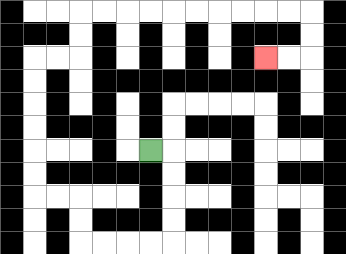{'start': '[6, 6]', 'end': '[11, 2]', 'path_directions': 'R,D,D,D,D,L,L,L,L,U,U,L,L,U,U,U,U,U,U,R,R,U,U,R,R,R,R,R,R,R,R,R,R,D,D,L,L', 'path_coordinates': '[[6, 6], [7, 6], [7, 7], [7, 8], [7, 9], [7, 10], [6, 10], [5, 10], [4, 10], [3, 10], [3, 9], [3, 8], [2, 8], [1, 8], [1, 7], [1, 6], [1, 5], [1, 4], [1, 3], [1, 2], [2, 2], [3, 2], [3, 1], [3, 0], [4, 0], [5, 0], [6, 0], [7, 0], [8, 0], [9, 0], [10, 0], [11, 0], [12, 0], [13, 0], [13, 1], [13, 2], [12, 2], [11, 2]]'}